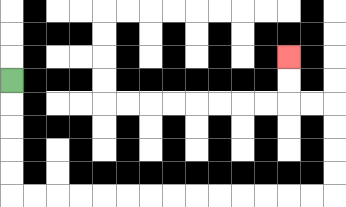{'start': '[0, 3]', 'end': '[12, 2]', 'path_directions': 'D,D,D,D,D,R,R,R,R,R,R,R,R,R,R,R,R,R,R,U,U,U,U,L,L,U,U', 'path_coordinates': '[[0, 3], [0, 4], [0, 5], [0, 6], [0, 7], [0, 8], [1, 8], [2, 8], [3, 8], [4, 8], [5, 8], [6, 8], [7, 8], [8, 8], [9, 8], [10, 8], [11, 8], [12, 8], [13, 8], [14, 8], [14, 7], [14, 6], [14, 5], [14, 4], [13, 4], [12, 4], [12, 3], [12, 2]]'}